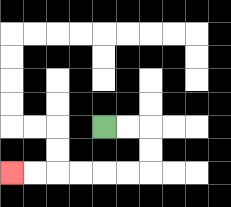{'start': '[4, 5]', 'end': '[0, 7]', 'path_directions': 'R,R,D,D,L,L,L,L,L,L', 'path_coordinates': '[[4, 5], [5, 5], [6, 5], [6, 6], [6, 7], [5, 7], [4, 7], [3, 7], [2, 7], [1, 7], [0, 7]]'}